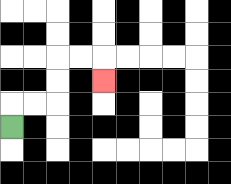{'start': '[0, 5]', 'end': '[4, 3]', 'path_directions': 'U,R,R,U,U,R,R,D', 'path_coordinates': '[[0, 5], [0, 4], [1, 4], [2, 4], [2, 3], [2, 2], [3, 2], [4, 2], [4, 3]]'}